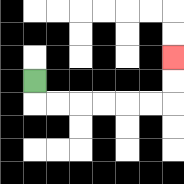{'start': '[1, 3]', 'end': '[7, 2]', 'path_directions': 'D,R,R,R,R,R,R,U,U', 'path_coordinates': '[[1, 3], [1, 4], [2, 4], [3, 4], [4, 4], [5, 4], [6, 4], [7, 4], [7, 3], [7, 2]]'}